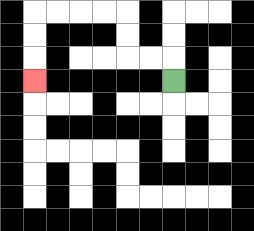{'start': '[7, 3]', 'end': '[1, 3]', 'path_directions': 'U,L,L,U,U,L,L,L,L,D,D,D', 'path_coordinates': '[[7, 3], [7, 2], [6, 2], [5, 2], [5, 1], [5, 0], [4, 0], [3, 0], [2, 0], [1, 0], [1, 1], [1, 2], [1, 3]]'}